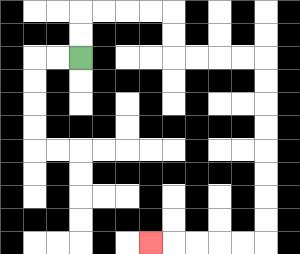{'start': '[3, 2]', 'end': '[6, 10]', 'path_directions': 'U,U,R,R,R,R,D,D,R,R,R,R,D,D,D,D,D,D,D,D,L,L,L,L,L', 'path_coordinates': '[[3, 2], [3, 1], [3, 0], [4, 0], [5, 0], [6, 0], [7, 0], [7, 1], [7, 2], [8, 2], [9, 2], [10, 2], [11, 2], [11, 3], [11, 4], [11, 5], [11, 6], [11, 7], [11, 8], [11, 9], [11, 10], [10, 10], [9, 10], [8, 10], [7, 10], [6, 10]]'}